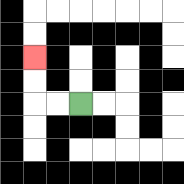{'start': '[3, 4]', 'end': '[1, 2]', 'path_directions': 'L,L,U,U', 'path_coordinates': '[[3, 4], [2, 4], [1, 4], [1, 3], [1, 2]]'}